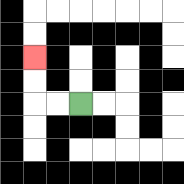{'start': '[3, 4]', 'end': '[1, 2]', 'path_directions': 'L,L,U,U', 'path_coordinates': '[[3, 4], [2, 4], [1, 4], [1, 3], [1, 2]]'}